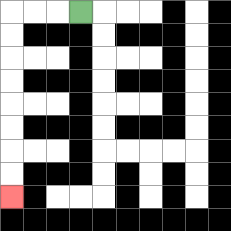{'start': '[3, 0]', 'end': '[0, 8]', 'path_directions': 'L,L,L,D,D,D,D,D,D,D,D', 'path_coordinates': '[[3, 0], [2, 0], [1, 0], [0, 0], [0, 1], [0, 2], [0, 3], [0, 4], [0, 5], [0, 6], [0, 7], [0, 8]]'}